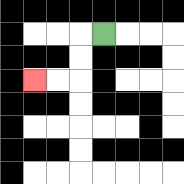{'start': '[4, 1]', 'end': '[1, 3]', 'path_directions': 'L,D,D,L,L', 'path_coordinates': '[[4, 1], [3, 1], [3, 2], [3, 3], [2, 3], [1, 3]]'}